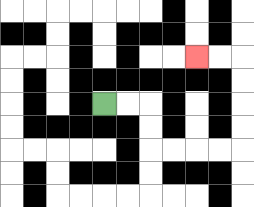{'start': '[4, 4]', 'end': '[8, 2]', 'path_directions': 'R,R,D,D,R,R,R,R,U,U,U,U,L,L', 'path_coordinates': '[[4, 4], [5, 4], [6, 4], [6, 5], [6, 6], [7, 6], [8, 6], [9, 6], [10, 6], [10, 5], [10, 4], [10, 3], [10, 2], [9, 2], [8, 2]]'}